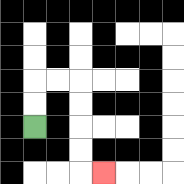{'start': '[1, 5]', 'end': '[4, 7]', 'path_directions': 'U,U,R,R,D,D,D,D,R', 'path_coordinates': '[[1, 5], [1, 4], [1, 3], [2, 3], [3, 3], [3, 4], [3, 5], [3, 6], [3, 7], [4, 7]]'}